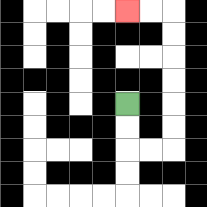{'start': '[5, 4]', 'end': '[5, 0]', 'path_directions': 'D,D,R,R,U,U,U,U,U,U,L,L', 'path_coordinates': '[[5, 4], [5, 5], [5, 6], [6, 6], [7, 6], [7, 5], [7, 4], [7, 3], [7, 2], [7, 1], [7, 0], [6, 0], [5, 0]]'}